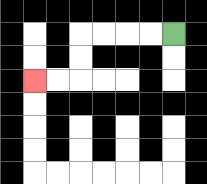{'start': '[7, 1]', 'end': '[1, 3]', 'path_directions': 'L,L,L,L,D,D,L,L', 'path_coordinates': '[[7, 1], [6, 1], [5, 1], [4, 1], [3, 1], [3, 2], [3, 3], [2, 3], [1, 3]]'}